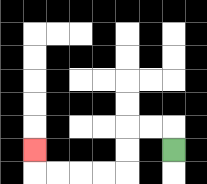{'start': '[7, 6]', 'end': '[1, 6]', 'path_directions': 'U,L,L,D,D,L,L,L,L,U', 'path_coordinates': '[[7, 6], [7, 5], [6, 5], [5, 5], [5, 6], [5, 7], [4, 7], [3, 7], [2, 7], [1, 7], [1, 6]]'}